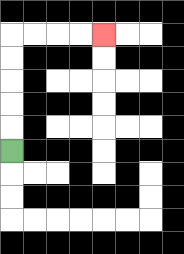{'start': '[0, 6]', 'end': '[4, 1]', 'path_directions': 'U,U,U,U,U,R,R,R,R', 'path_coordinates': '[[0, 6], [0, 5], [0, 4], [0, 3], [0, 2], [0, 1], [1, 1], [2, 1], [3, 1], [4, 1]]'}